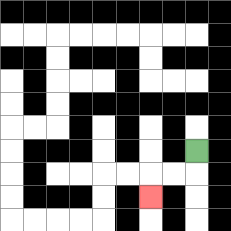{'start': '[8, 6]', 'end': '[6, 8]', 'path_directions': 'D,L,L,D', 'path_coordinates': '[[8, 6], [8, 7], [7, 7], [6, 7], [6, 8]]'}